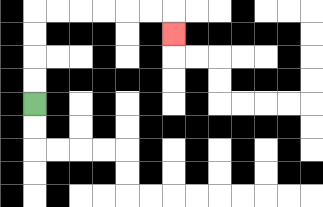{'start': '[1, 4]', 'end': '[7, 1]', 'path_directions': 'U,U,U,U,R,R,R,R,R,R,D', 'path_coordinates': '[[1, 4], [1, 3], [1, 2], [1, 1], [1, 0], [2, 0], [3, 0], [4, 0], [5, 0], [6, 0], [7, 0], [7, 1]]'}